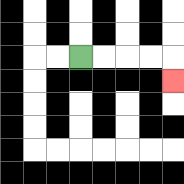{'start': '[3, 2]', 'end': '[7, 3]', 'path_directions': 'R,R,R,R,D', 'path_coordinates': '[[3, 2], [4, 2], [5, 2], [6, 2], [7, 2], [7, 3]]'}